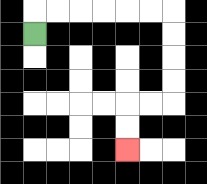{'start': '[1, 1]', 'end': '[5, 6]', 'path_directions': 'U,R,R,R,R,R,R,D,D,D,D,L,L,D,D', 'path_coordinates': '[[1, 1], [1, 0], [2, 0], [3, 0], [4, 0], [5, 0], [6, 0], [7, 0], [7, 1], [7, 2], [7, 3], [7, 4], [6, 4], [5, 4], [5, 5], [5, 6]]'}